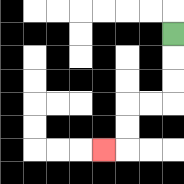{'start': '[7, 1]', 'end': '[4, 6]', 'path_directions': 'D,D,D,L,L,D,D,L', 'path_coordinates': '[[7, 1], [7, 2], [7, 3], [7, 4], [6, 4], [5, 4], [5, 5], [5, 6], [4, 6]]'}